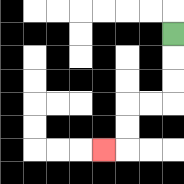{'start': '[7, 1]', 'end': '[4, 6]', 'path_directions': 'D,D,D,L,L,D,D,L', 'path_coordinates': '[[7, 1], [7, 2], [7, 3], [7, 4], [6, 4], [5, 4], [5, 5], [5, 6], [4, 6]]'}